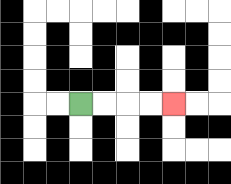{'start': '[3, 4]', 'end': '[7, 4]', 'path_directions': 'R,R,R,R', 'path_coordinates': '[[3, 4], [4, 4], [5, 4], [6, 4], [7, 4]]'}